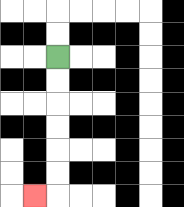{'start': '[2, 2]', 'end': '[1, 8]', 'path_directions': 'D,D,D,D,D,D,L', 'path_coordinates': '[[2, 2], [2, 3], [2, 4], [2, 5], [2, 6], [2, 7], [2, 8], [1, 8]]'}